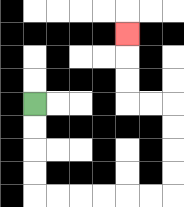{'start': '[1, 4]', 'end': '[5, 1]', 'path_directions': 'D,D,D,D,R,R,R,R,R,R,U,U,U,U,L,L,U,U,U', 'path_coordinates': '[[1, 4], [1, 5], [1, 6], [1, 7], [1, 8], [2, 8], [3, 8], [4, 8], [5, 8], [6, 8], [7, 8], [7, 7], [7, 6], [7, 5], [7, 4], [6, 4], [5, 4], [5, 3], [5, 2], [5, 1]]'}